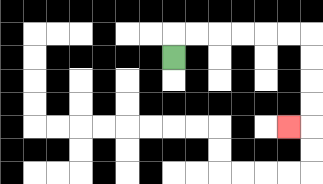{'start': '[7, 2]', 'end': '[12, 5]', 'path_directions': 'U,R,R,R,R,R,R,D,D,D,D,L', 'path_coordinates': '[[7, 2], [7, 1], [8, 1], [9, 1], [10, 1], [11, 1], [12, 1], [13, 1], [13, 2], [13, 3], [13, 4], [13, 5], [12, 5]]'}